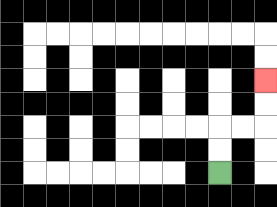{'start': '[9, 7]', 'end': '[11, 3]', 'path_directions': 'U,U,R,R,U,U', 'path_coordinates': '[[9, 7], [9, 6], [9, 5], [10, 5], [11, 5], [11, 4], [11, 3]]'}